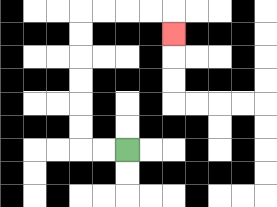{'start': '[5, 6]', 'end': '[7, 1]', 'path_directions': 'L,L,U,U,U,U,U,U,R,R,R,R,D', 'path_coordinates': '[[5, 6], [4, 6], [3, 6], [3, 5], [3, 4], [3, 3], [3, 2], [3, 1], [3, 0], [4, 0], [5, 0], [6, 0], [7, 0], [7, 1]]'}